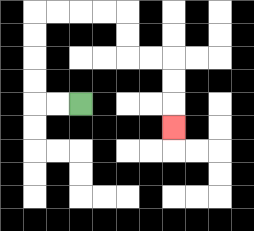{'start': '[3, 4]', 'end': '[7, 5]', 'path_directions': 'L,L,U,U,U,U,R,R,R,R,D,D,R,R,D,D,D', 'path_coordinates': '[[3, 4], [2, 4], [1, 4], [1, 3], [1, 2], [1, 1], [1, 0], [2, 0], [3, 0], [4, 0], [5, 0], [5, 1], [5, 2], [6, 2], [7, 2], [7, 3], [7, 4], [7, 5]]'}